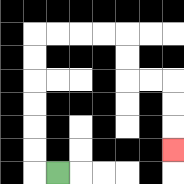{'start': '[2, 7]', 'end': '[7, 6]', 'path_directions': 'L,U,U,U,U,U,U,R,R,R,R,D,D,R,R,D,D,D', 'path_coordinates': '[[2, 7], [1, 7], [1, 6], [1, 5], [1, 4], [1, 3], [1, 2], [1, 1], [2, 1], [3, 1], [4, 1], [5, 1], [5, 2], [5, 3], [6, 3], [7, 3], [7, 4], [7, 5], [7, 6]]'}